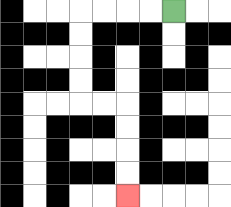{'start': '[7, 0]', 'end': '[5, 8]', 'path_directions': 'L,L,L,L,D,D,D,D,R,R,D,D,D,D', 'path_coordinates': '[[7, 0], [6, 0], [5, 0], [4, 0], [3, 0], [3, 1], [3, 2], [3, 3], [3, 4], [4, 4], [5, 4], [5, 5], [5, 6], [5, 7], [5, 8]]'}